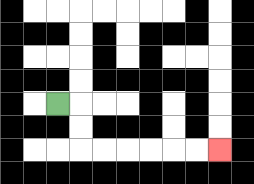{'start': '[2, 4]', 'end': '[9, 6]', 'path_directions': 'R,D,D,R,R,R,R,R,R', 'path_coordinates': '[[2, 4], [3, 4], [3, 5], [3, 6], [4, 6], [5, 6], [6, 6], [7, 6], [8, 6], [9, 6]]'}